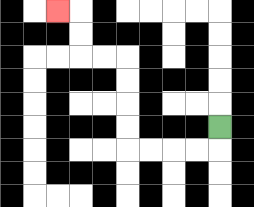{'start': '[9, 5]', 'end': '[2, 0]', 'path_directions': 'D,L,L,L,L,U,U,U,U,L,L,U,U,L', 'path_coordinates': '[[9, 5], [9, 6], [8, 6], [7, 6], [6, 6], [5, 6], [5, 5], [5, 4], [5, 3], [5, 2], [4, 2], [3, 2], [3, 1], [3, 0], [2, 0]]'}